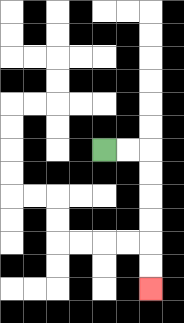{'start': '[4, 6]', 'end': '[6, 12]', 'path_directions': 'R,R,D,D,D,D,D,D', 'path_coordinates': '[[4, 6], [5, 6], [6, 6], [6, 7], [6, 8], [6, 9], [6, 10], [6, 11], [6, 12]]'}